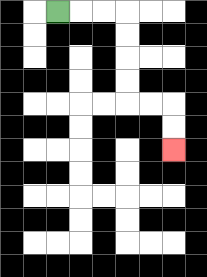{'start': '[2, 0]', 'end': '[7, 6]', 'path_directions': 'R,R,R,D,D,D,D,R,R,D,D', 'path_coordinates': '[[2, 0], [3, 0], [4, 0], [5, 0], [5, 1], [5, 2], [5, 3], [5, 4], [6, 4], [7, 4], [7, 5], [7, 6]]'}